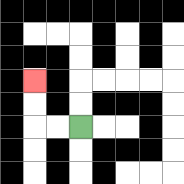{'start': '[3, 5]', 'end': '[1, 3]', 'path_directions': 'L,L,U,U', 'path_coordinates': '[[3, 5], [2, 5], [1, 5], [1, 4], [1, 3]]'}